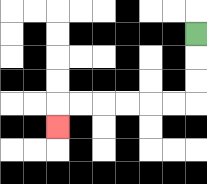{'start': '[8, 1]', 'end': '[2, 5]', 'path_directions': 'D,D,D,L,L,L,L,L,L,D', 'path_coordinates': '[[8, 1], [8, 2], [8, 3], [8, 4], [7, 4], [6, 4], [5, 4], [4, 4], [3, 4], [2, 4], [2, 5]]'}